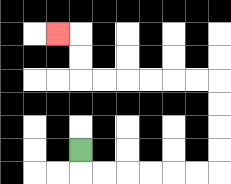{'start': '[3, 6]', 'end': '[2, 1]', 'path_directions': 'D,R,R,R,R,R,R,U,U,U,U,L,L,L,L,L,L,U,U,L', 'path_coordinates': '[[3, 6], [3, 7], [4, 7], [5, 7], [6, 7], [7, 7], [8, 7], [9, 7], [9, 6], [9, 5], [9, 4], [9, 3], [8, 3], [7, 3], [6, 3], [5, 3], [4, 3], [3, 3], [3, 2], [3, 1], [2, 1]]'}